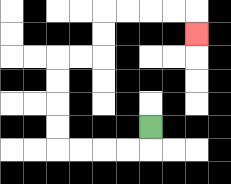{'start': '[6, 5]', 'end': '[8, 1]', 'path_directions': 'D,L,L,L,L,U,U,U,U,R,R,U,U,R,R,R,R,D', 'path_coordinates': '[[6, 5], [6, 6], [5, 6], [4, 6], [3, 6], [2, 6], [2, 5], [2, 4], [2, 3], [2, 2], [3, 2], [4, 2], [4, 1], [4, 0], [5, 0], [6, 0], [7, 0], [8, 0], [8, 1]]'}